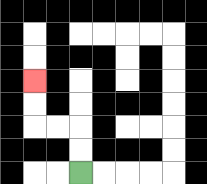{'start': '[3, 7]', 'end': '[1, 3]', 'path_directions': 'U,U,L,L,U,U', 'path_coordinates': '[[3, 7], [3, 6], [3, 5], [2, 5], [1, 5], [1, 4], [1, 3]]'}